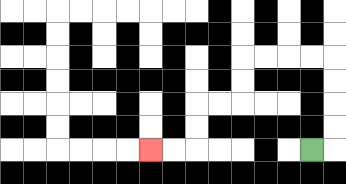{'start': '[13, 6]', 'end': '[6, 6]', 'path_directions': 'R,U,U,U,U,L,L,L,L,D,D,L,L,D,D,L,L', 'path_coordinates': '[[13, 6], [14, 6], [14, 5], [14, 4], [14, 3], [14, 2], [13, 2], [12, 2], [11, 2], [10, 2], [10, 3], [10, 4], [9, 4], [8, 4], [8, 5], [8, 6], [7, 6], [6, 6]]'}